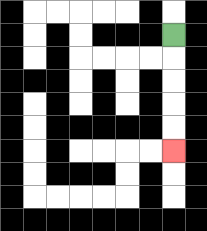{'start': '[7, 1]', 'end': '[7, 6]', 'path_directions': 'D,D,D,D,D', 'path_coordinates': '[[7, 1], [7, 2], [7, 3], [7, 4], [7, 5], [7, 6]]'}